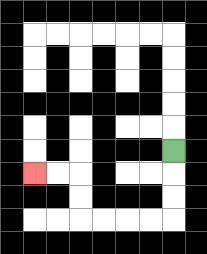{'start': '[7, 6]', 'end': '[1, 7]', 'path_directions': 'D,D,D,L,L,L,L,U,U,L,L', 'path_coordinates': '[[7, 6], [7, 7], [7, 8], [7, 9], [6, 9], [5, 9], [4, 9], [3, 9], [3, 8], [3, 7], [2, 7], [1, 7]]'}